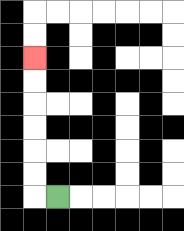{'start': '[2, 8]', 'end': '[1, 2]', 'path_directions': 'L,U,U,U,U,U,U', 'path_coordinates': '[[2, 8], [1, 8], [1, 7], [1, 6], [1, 5], [1, 4], [1, 3], [1, 2]]'}